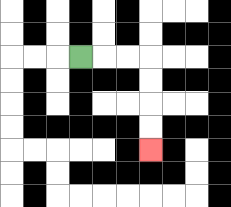{'start': '[3, 2]', 'end': '[6, 6]', 'path_directions': 'R,R,R,D,D,D,D', 'path_coordinates': '[[3, 2], [4, 2], [5, 2], [6, 2], [6, 3], [6, 4], [6, 5], [6, 6]]'}